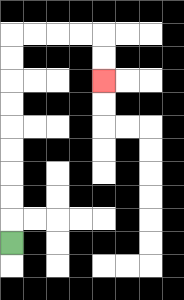{'start': '[0, 10]', 'end': '[4, 3]', 'path_directions': 'U,U,U,U,U,U,U,U,U,R,R,R,R,D,D', 'path_coordinates': '[[0, 10], [0, 9], [0, 8], [0, 7], [0, 6], [0, 5], [0, 4], [0, 3], [0, 2], [0, 1], [1, 1], [2, 1], [3, 1], [4, 1], [4, 2], [4, 3]]'}